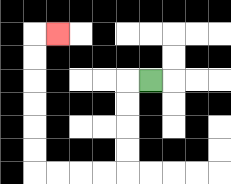{'start': '[6, 3]', 'end': '[2, 1]', 'path_directions': 'L,D,D,D,D,L,L,L,L,U,U,U,U,U,U,R', 'path_coordinates': '[[6, 3], [5, 3], [5, 4], [5, 5], [5, 6], [5, 7], [4, 7], [3, 7], [2, 7], [1, 7], [1, 6], [1, 5], [1, 4], [1, 3], [1, 2], [1, 1], [2, 1]]'}